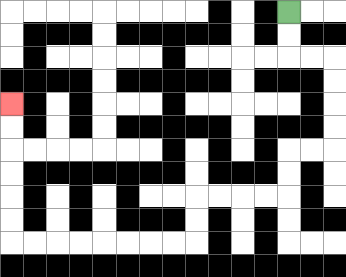{'start': '[12, 0]', 'end': '[0, 4]', 'path_directions': 'D,D,R,R,D,D,D,D,L,L,D,D,L,L,L,L,D,D,L,L,L,L,L,L,L,L,U,U,U,U,U,U', 'path_coordinates': '[[12, 0], [12, 1], [12, 2], [13, 2], [14, 2], [14, 3], [14, 4], [14, 5], [14, 6], [13, 6], [12, 6], [12, 7], [12, 8], [11, 8], [10, 8], [9, 8], [8, 8], [8, 9], [8, 10], [7, 10], [6, 10], [5, 10], [4, 10], [3, 10], [2, 10], [1, 10], [0, 10], [0, 9], [0, 8], [0, 7], [0, 6], [0, 5], [0, 4]]'}